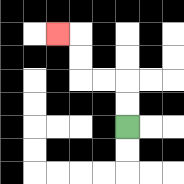{'start': '[5, 5]', 'end': '[2, 1]', 'path_directions': 'U,U,L,L,U,U,L', 'path_coordinates': '[[5, 5], [5, 4], [5, 3], [4, 3], [3, 3], [3, 2], [3, 1], [2, 1]]'}